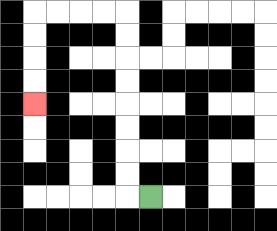{'start': '[6, 8]', 'end': '[1, 4]', 'path_directions': 'L,U,U,U,U,U,U,U,U,L,L,L,L,D,D,D,D', 'path_coordinates': '[[6, 8], [5, 8], [5, 7], [5, 6], [5, 5], [5, 4], [5, 3], [5, 2], [5, 1], [5, 0], [4, 0], [3, 0], [2, 0], [1, 0], [1, 1], [1, 2], [1, 3], [1, 4]]'}